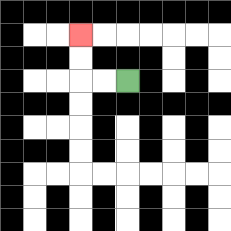{'start': '[5, 3]', 'end': '[3, 1]', 'path_directions': 'L,L,U,U', 'path_coordinates': '[[5, 3], [4, 3], [3, 3], [3, 2], [3, 1]]'}